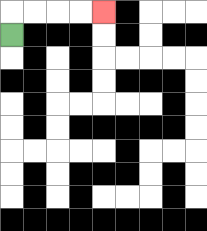{'start': '[0, 1]', 'end': '[4, 0]', 'path_directions': 'U,R,R,R,R', 'path_coordinates': '[[0, 1], [0, 0], [1, 0], [2, 0], [3, 0], [4, 0]]'}